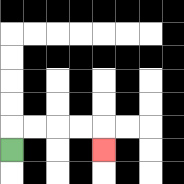{'start': '[0, 6]', 'end': '[4, 6]', 'path_directions': 'U,R,R,R,R,D', 'path_coordinates': '[[0, 6], [0, 5], [1, 5], [2, 5], [3, 5], [4, 5], [4, 6]]'}